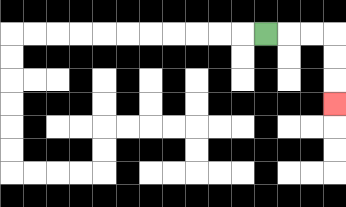{'start': '[11, 1]', 'end': '[14, 4]', 'path_directions': 'R,R,R,D,D,D', 'path_coordinates': '[[11, 1], [12, 1], [13, 1], [14, 1], [14, 2], [14, 3], [14, 4]]'}